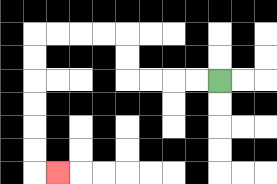{'start': '[9, 3]', 'end': '[2, 7]', 'path_directions': 'L,L,L,L,U,U,L,L,L,L,D,D,D,D,D,D,R', 'path_coordinates': '[[9, 3], [8, 3], [7, 3], [6, 3], [5, 3], [5, 2], [5, 1], [4, 1], [3, 1], [2, 1], [1, 1], [1, 2], [1, 3], [1, 4], [1, 5], [1, 6], [1, 7], [2, 7]]'}